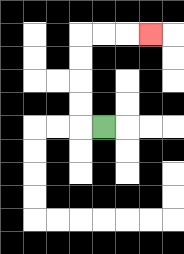{'start': '[4, 5]', 'end': '[6, 1]', 'path_directions': 'L,U,U,U,U,R,R,R', 'path_coordinates': '[[4, 5], [3, 5], [3, 4], [3, 3], [3, 2], [3, 1], [4, 1], [5, 1], [6, 1]]'}